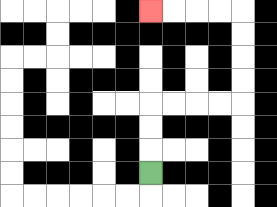{'start': '[6, 7]', 'end': '[6, 0]', 'path_directions': 'U,U,U,R,R,R,R,U,U,U,U,L,L,L,L', 'path_coordinates': '[[6, 7], [6, 6], [6, 5], [6, 4], [7, 4], [8, 4], [9, 4], [10, 4], [10, 3], [10, 2], [10, 1], [10, 0], [9, 0], [8, 0], [7, 0], [6, 0]]'}